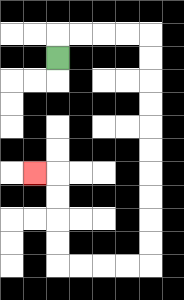{'start': '[2, 2]', 'end': '[1, 7]', 'path_directions': 'U,R,R,R,R,D,D,D,D,D,D,D,D,D,D,L,L,L,L,U,U,U,U,L', 'path_coordinates': '[[2, 2], [2, 1], [3, 1], [4, 1], [5, 1], [6, 1], [6, 2], [6, 3], [6, 4], [6, 5], [6, 6], [6, 7], [6, 8], [6, 9], [6, 10], [6, 11], [5, 11], [4, 11], [3, 11], [2, 11], [2, 10], [2, 9], [2, 8], [2, 7], [1, 7]]'}